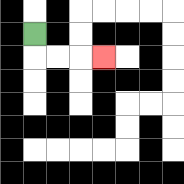{'start': '[1, 1]', 'end': '[4, 2]', 'path_directions': 'D,R,R,R', 'path_coordinates': '[[1, 1], [1, 2], [2, 2], [3, 2], [4, 2]]'}